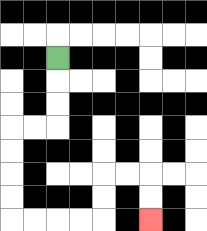{'start': '[2, 2]', 'end': '[6, 9]', 'path_directions': 'D,D,D,L,L,D,D,D,D,R,R,R,R,U,U,R,R,D,D', 'path_coordinates': '[[2, 2], [2, 3], [2, 4], [2, 5], [1, 5], [0, 5], [0, 6], [0, 7], [0, 8], [0, 9], [1, 9], [2, 9], [3, 9], [4, 9], [4, 8], [4, 7], [5, 7], [6, 7], [6, 8], [6, 9]]'}